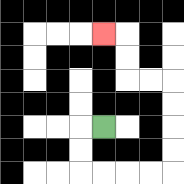{'start': '[4, 5]', 'end': '[4, 1]', 'path_directions': 'L,D,D,R,R,R,R,U,U,U,U,L,L,U,U,L', 'path_coordinates': '[[4, 5], [3, 5], [3, 6], [3, 7], [4, 7], [5, 7], [6, 7], [7, 7], [7, 6], [7, 5], [7, 4], [7, 3], [6, 3], [5, 3], [5, 2], [5, 1], [4, 1]]'}